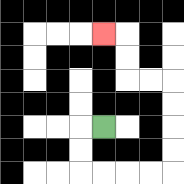{'start': '[4, 5]', 'end': '[4, 1]', 'path_directions': 'L,D,D,R,R,R,R,U,U,U,U,L,L,U,U,L', 'path_coordinates': '[[4, 5], [3, 5], [3, 6], [3, 7], [4, 7], [5, 7], [6, 7], [7, 7], [7, 6], [7, 5], [7, 4], [7, 3], [6, 3], [5, 3], [5, 2], [5, 1], [4, 1]]'}